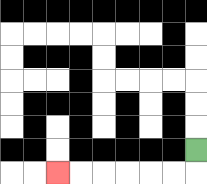{'start': '[8, 6]', 'end': '[2, 7]', 'path_directions': 'D,L,L,L,L,L,L', 'path_coordinates': '[[8, 6], [8, 7], [7, 7], [6, 7], [5, 7], [4, 7], [3, 7], [2, 7]]'}